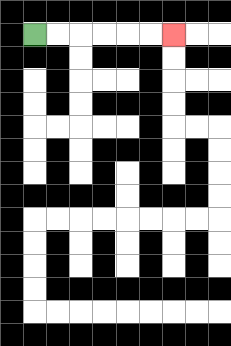{'start': '[1, 1]', 'end': '[7, 1]', 'path_directions': 'R,R,R,R,R,R', 'path_coordinates': '[[1, 1], [2, 1], [3, 1], [4, 1], [5, 1], [6, 1], [7, 1]]'}